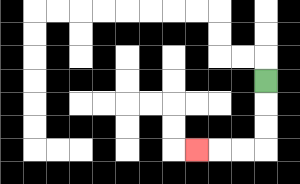{'start': '[11, 3]', 'end': '[8, 6]', 'path_directions': 'D,D,D,L,L,L', 'path_coordinates': '[[11, 3], [11, 4], [11, 5], [11, 6], [10, 6], [9, 6], [8, 6]]'}